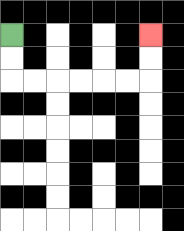{'start': '[0, 1]', 'end': '[6, 1]', 'path_directions': 'D,D,R,R,R,R,R,R,U,U', 'path_coordinates': '[[0, 1], [0, 2], [0, 3], [1, 3], [2, 3], [3, 3], [4, 3], [5, 3], [6, 3], [6, 2], [6, 1]]'}